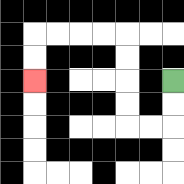{'start': '[7, 3]', 'end': '[1, 3]', 'path_directions': 'D,D,L,L,U,U,U,U,L,L,L,L,D,D', 'path_coordinates': '[[7, 3], [7, 4], [7, 5], [6, 5], [5, 5], [5, 4], [5, 3], [5, 2], [5, 1], [4, 1], [3, 1], [2, 1], [1, 1], [1, 2], [1, 3]]'}